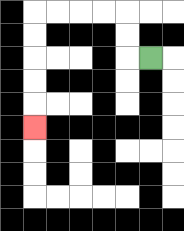{'start': '[6, 2]', 'end': '[1, 5]', 'path_directions': 'L,U,U,L,L,L,L,D,D,D,D,D', 'path_coordinates': '[[6, 2], [5, 2], [5, 1], [5, 0], [4, 0], [3, 0], [2, 0], [1, 0], [1, 1], [1, 2], [1, 3], [1, 4], [1, 5]]'}